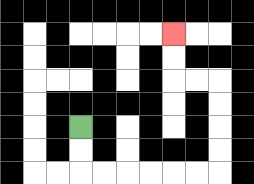{'start': '[3, 5]', 'end': '[7, 1]', 'path_directions': 'D,D,R,R,R,R,R,R,U,U,U,U,L,L,U,U', 'path_coordinates': '[[3, 5], [3, 6], [3, 7], [4, 7], [5, 7], [6, 7], [7, 7], [8, 7], [9, 7], [9, 6], [9, 5], [9, 4], [9, 3], [8, 3], [7, 3], [7, 2], [7, 1]]'}